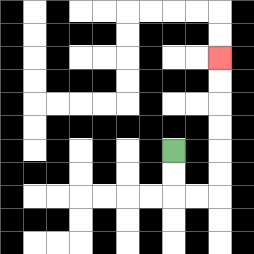{'start': '[7, 6]', 'end': '[9, 2]', 'path_directions': 'D,D,R,R,U,U,U,U,U,U', 'path_coordinates': '[[7, 6], [7, 7], [7, 8], [8, 8], [9, 8], [9, 7], [9, 6], [9, 5], [9, 4], [9, 3], [9, 2]]'}